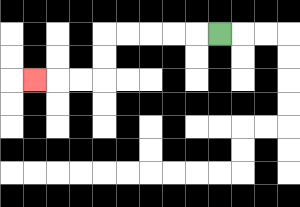{'start': '[9, 1]', 'end': '[1, 3]', 'path_directions': 'L,L,L,L,L,D,D,L,L,L', 'path_coordinates': '[[9, 1], [8, 1], [7, 1], [6, 1], [5, 1], [4, 1], [4, 2], [4, 3], [3, 3], [2, 3], [1, 3]]'}